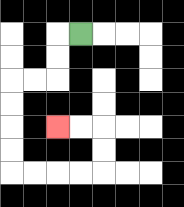{'start': '[3, 1]', 'end': '[2, 5]', 'path_directions': 'L,D,D,L,L,D,D,D,D,R,R,R,R,U,U,L,L', 'path_coordinates': '[[3, 1], [2, 1], [2, 2], [2, 3], [1, 3], [0, 3], [0, 4], [0, 5], [0, 6], [0, 7], [1, 7], [2, 7], [3, 7], [4, 7], [4, 6], [4, 5], [3, 5], [2, 5]]'}